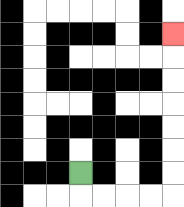{'start': '[3, 7]', 'end': '[7, 1]', 'path_directions': 'D,R,R,R,R,U,U,U,U,U,U,U', 'path_coordinates': '[[3, 7], [3, 8], [4, 8], [5, 8], [6, 8], [7, 8], [7, 7], [7, 6], [7, 5], [7, 4], [7, 3], [7, 2], [7, 1]]'}